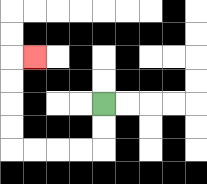{'start': '[4, 4]', 'end': '[1, 2]', 'path_directions': 'D,D,L,L,L,L,U,U,U,U,R', 'path_coordinates': '[[4, 4], [4, 5], [4, 6], [3, 6], [2, 6], [1, 6], [0, 6], [0, 5], [0, 4], [0, 3], [0, 2], [1, 2]]'}